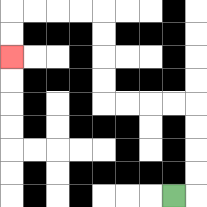{'start': '[7, 8]', 'end': '[0, 2]', 'path_directions': 'R,U,U,U,U,L,L,L,L,U,U,U,U,L,L,L,L,D,D', 'path_coordinates': '[[7, 8], [8, 8], [8, 7], [8, 6], [8, 5], [8, 4], [7, 4], [6, 4], [5, 4], [4, 4], [4, 3], [4, 2], [4, 1], [4, 0], [3, 0], [2, 0], [1, 0], [0, 0], [0, 1], [0, 2]]'}